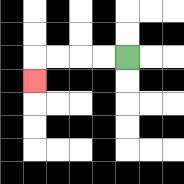{'start': '[5, 2]', 'end': '[1, 3]', 'path_directions': 'L,L,L,L,D', 'path_coordinates': '[[5, 2], [4, 2], [3, 2], [2, 2], [1, 2], [1, 3]]'}